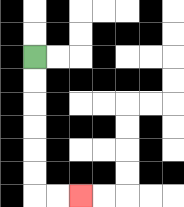{'start': '[1, 2]', 'end': '[3, 8]', 'path_directions': 'D,D,D,D,D,D,R,R', 'path_coordinates': '[[1, 2], [1, 3], [1, 4], [1, 5], [1, 6], [1, 7], [1, 8], [2, 8], [3, 8]]'}